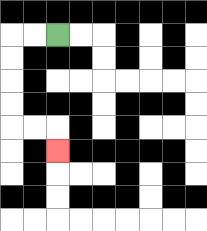{'start': '[2, 1]', 'end': '[2, 6]', 'path_directions': 'L,L,D,D,D,D,R,R,D', 'path_coordinates': '[[2, 1], [1, 1], [0, 1], [0, 2], [0, 3], [0, 4], [0, 5], [1, 5], [2, 5], [2, 6]]'}